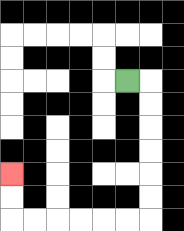{'start': '[5, 3]', 'end': '[0, 7]', 'path_directions': 'R,D,D,D,D,D,D,L,L,L,L,L,L,U,U', 'path_coordinates': '[[5, 3], [6, 3], [6, 4], [6, 5], [6, 6], [6, 7], [6, 8], [6, 9], [5, 9], [4, 9], [3, 9], [2, 9], [1, 9], [0, 9], [0, 8], [0, 7]]'}